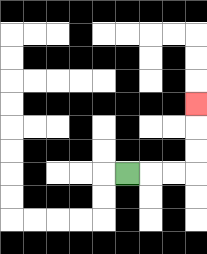{'start': '[5, 7]', 'end': '[8, 4]', 'path_directions': 'R,R,R,U,U,U', 'path_coordinates': '[[5, 7], [6, 7], [7, 7], [8, 7], [8, 6], [8, 5], [8, 4]]'}